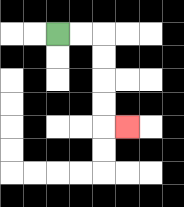{'start': '[2, 1]', 'end': '[5, 5]', 'path_directions': 'R,R,D,D,D,D,R', 'path_coordinates': '[[2, 1], [3, 1], [4, 1], [4, 2], [4, 3], [4, 4], [4, 5], [5, 5]]'}